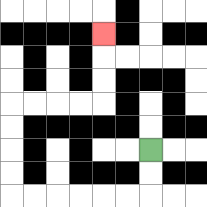{'start': '[6, 6]', 'end': '[4, 1]', 'path_directions': 'D,D,L,L,L,L,L,L,U,U,U,U,R,R,R,R,U,U,U', 'path_coordinates': '[[6, 6], [6, 7], [6, 8], [5, 8], [4, 8], [3, 8], [2, 8], [1, 8], [0, 8], [0, 7], [0, 6], [0, 5], [0, 4], [1, 4], [2, 4], [3, 4], [4, 4], [4, 3], [4, 2], [4, 1]]'}